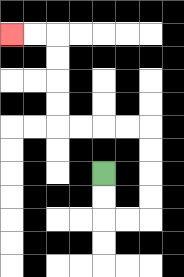{'start': '[4, 7]', 'end': '[0, 1]', 'path_directions': 'D,D,R,R,U,U,U,U,L,L,L,L,U,U,U,U,L,L', 'path_coordinates': '[[4, 7], [4, 8], [4, 9], [5, 9], [6, 9], [6, 8], [6, 7], [6, 6], [6, 5], [5, 5], [4, 5], [3, 5], [2, 5], [2, 4], [2, 3], [2, 2], [2, 1], [1, 1], [0, 1]]'}